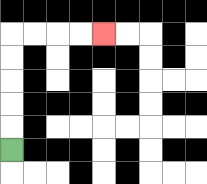{'start': '[0, 6]', 'end': '[4, 1]', 'path_directions': 'U,U,U,U,U,R,R,R,R', 'path_coordinates': '[[0, 6], [0, 5], [0, 4], [0, 3], [0, 2], [0, 1], [1, 1], [2, 1], [3, 1], [4, 1]]'}